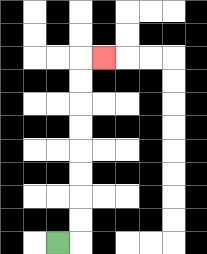{'start': '[2, 10]', 'end': '[4, 2]', 'path_directions': 'R,U,U,U,U,U,U,U,U,R', 'path_coordinates': '[[2, 10], [3, 10], [3, 9], [3, 8], [3, 7], [3, 6], [3, 5], [3, 4], [3, 3], [3, 2], [4, 2]]'}